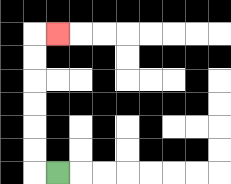{'start': '[2, 7]', 'end': '[2, 1]', 'path_directions': 'L,U,U,U,U,U,U,R', 'path_coordinates': '[[2, 7], [1, 7], [1, 6], [1, 5], [1, 4], [1, 3], [1, 2], [1, 1], [2, 1]]'}